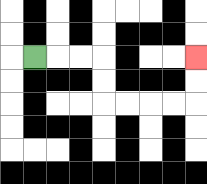{'start': '[1, 2]', 'end': '[8, 2]', 'path_directions': 'R,R,R,D,D,R,R,R,R,U,U', 'path_coordinates': '[[1, 2], [2, 2], [3, 2], [4, 2], [4, 3], [4, 4], [5, 4], [6, 4], [7, 4], [8, 4], [8, 3], [8, 2]]'}